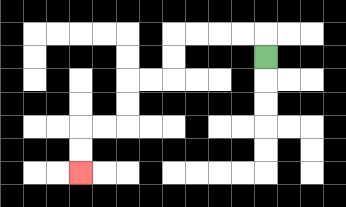{'start': '[11, 2]', 'end': '[3, 7]', 'path_directions': 'U,L,L,L,L,D,D,L,L,D,D,L,L,D,D', 'path_coordinates': '[[11, 2], [11, 1], [10, 1], [9, 1], [8, 1], [7, 1], [7, 2], [7, 3], [6, 3], [5, 3], [5, 4], [5, 5], [4, 5], [3, 5], [3, 6], [3, 7]]'}